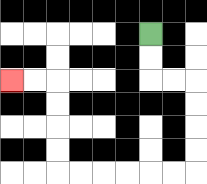{'start': '[6, 1]', 'end': '[0, 3]', 'path_directions': 'D,D,R,R,D,D,D,D,L,L,L,L,L,L,U,U,U,U,L,L', 'path_coordinates': '[[6, 1], [6, 2], [6, 3], [7, 3], [8, 3], [8, 4], [8, 5], [8, 6], [8, 7], [7, 7], [6, 7], [5, 7], [4, 7], [3, 7], [2, 7], [2, 6], [2, 5], [2, 4], [2, 3], [1, 3], [0, 3]]'}